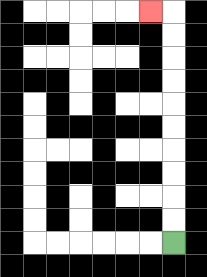{'start': '[7, 10]', 'end': '[6, 0]', 'path_directions': 'U,U,U,U,U,U,U,U,U,U,L', 'path_coordinates': '[[7, 10], [7, 9], [7, 8], [7, 7], [7, 6], [7, 5], [7, 4], [7, 3], [7, 2], [7, 1], [7, 0], [6, 0]]'}